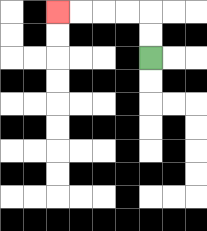{'start': '[6, 2]', 'end': '[2, 0]', 'path_directions': 'U,U,L,L,L,L', 'path_coordinates': '[[6, 2], [6, 1], [6, 0], [5, 0], [4, 0], [3, 0], [2, 0]]'}